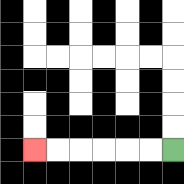{'start': '[7, 6]', 'end': '[1, 6]', 'path_directions': 'L,L,L,L,L,L', 'path_coordinates': '[[7, 6], [6, 6], [5, 6], [4, 6], [3, 6], [2, 6], [1, 6]]'}